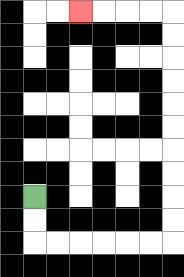{'start': '[1, 8]', 'end': '[3, 0]', 'path_directions': 'D,D,R,R,R,R,R,R,U,U,U,U,U,U,U,U,U,U,L,L,L,L', 'path_coordinates': '[[1, 8], [1, 9], [1, 10], [2, 10], [3, 10], [4, 10], [5, 10], [6, 10], [7, 10], [7, 9], [7, 8], [7, 7], [7, 6], [7, 5], [7, 4], [7, 3], [7, 2], [7, 1], [7, 0], [6, 0], [5, 0], [4, 0], [3, 0]]'}